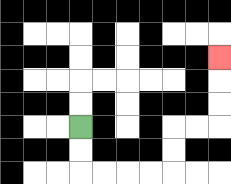{'start': '[3, 5]', 'end': '[9, 2]', 'path_directions': 'D,D,R,R,R,R,U,U,R,R,U,U,U', 'path_coordinates': '[[3, 5], [3, 6], [3, 7], [4, 7], [5, 7], [6, 7], [7, 7], [7, 6], [7, 5], [8, 5], [9, 5], [9, 4], [9, 3], [9, 2]]'}